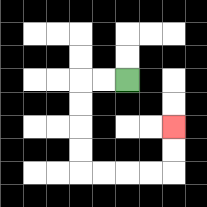{'start': '[5, 3]', 'end': '[7, 5]', 'path_directions': 'L,L,D,D,D,D,R,R,R,R,U,U', 'path_coordinates': '[[5, 3], [4, 3], [3, 3], [3, 4], [3, 5], [3, 6], [3, 7], [4, 7], [5, 7], [6, 7], [7, 7], [7, 6], [7, 5]]'}